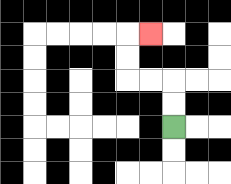{'start': '[7, 5]', 'end': '[6, 1]', 'path_directions': 'U,U,L,L,U,U,R', 'path_coordinates': '[[7, 5], [7, 4], [7, 3], [6, 3], [5, 3], [5, 2], [5, 1], [6, 1]]'}